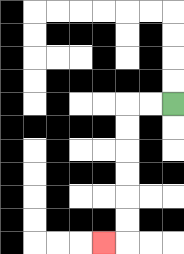{'start': '[7, 4]', 'end': '[4, 10]', 'path_directions': 'L,L,D,D,D,D,D,D,L', 'path_coordinates': '[[7, 4], [6, 4], [5, 4], [5, 5], [5, 6], [5, 7], [5, 8], [5, 9], [5, 10], [4, 10]]'}